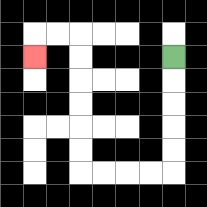{'start': '[7, 2]', 'end': '[1, 2]', 'path_directions': 'D,D,D,D,D,L,L,L,L,U,U,U,U,U,U,L,L,D', 'path_coordinates': '[[7, 2], [7, 3], [7, 4], [7, 5], [7, 6], [7, 7], [6, 7], [5, 7], [4, 7], [3, 7], [3, 6], [3, 5], [3, 4], [3, 3], [3, 2], [3, 1], [2, 1], [1, 1], [1, 2]]'}